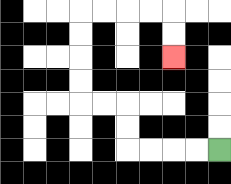{'start': '[9, 6]', 'end': '[7, 2]', 'path_directions': 'L,L,L,L,U,U,L,L,U,U,U,U,R,R,R,R,D,D', 'path_coordinates': '[[9, 6], [8, 6], [7, 6], [6, 6], [5, 6], [5, 5], [5, 4], [4, 4], [3, 4], [3, 3], [3, 2], [3, 1], [3, 0], [4, 0], [5, 0], [6, 0], [7, 0], [7, 1], [7, 2]]'}